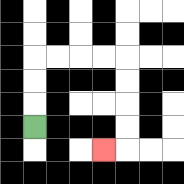{'start': '[1, 5]', 'end': '[4, 6]', 'path_directions': 'U,U,U,R,R,R,R,D,D,D,D,L', 'path_coordinates': '[[1, 5], [1, 4], [1, 3], [1, 2], [2, 2], [3, 2], [4, 2], [5, 2], [5, 3], [5, 4], [5, 5], [5, 6], [4, 6]]'}